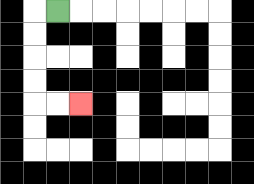{'start': '[2, 0]', 'end': '[3, 4]', 'path_directions': 'L,D,D,D,D,R,R', 'path_coordinates': '[[2, 0], [1, 0], [1, 1], [1, 2], [1, 3], [1, 4], [2, 4], [3, 4]]'}